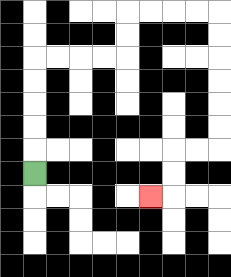{'start': '[1, 7]', 'end': '[6, 8]', 'path_directions': 'U,U,U,U,U,R,R,R,R,U,U,R,R,R,R,D,D,D,D,D,D,L,L,D,D,L', 'path_coordinates': '[[1, 7], [1, 6], [1, 5], [1, 4], [1, 3], [1, 2], [2, 2], [3, 2], [4, 2], [5, 2], [5, 1], [5, 0], [6, 0], [7, 0], [8, 0], [9, 0], [9, 1], [9, 2], [9, 3], [9, 4], [9, 5], [9, 6], [8, 6], [7, 6], [7, 7], [7, 8], [6, 8]]'}